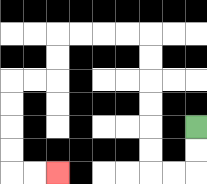{'start': '[8, 5]', 'end': '[2, 7]', 'path_directions': 'D,D,L,L,U,U,U,U,U,U,L,L,L,L,D,D,L,L,D,D,D,D,R,R', 'path_coordinates': '[[8, 5], [8, 6], [8, 7], [7, 7], [6, 7], [6, 6], [6, 5], [6, 4], [6, 3], [6, 2], [6, 1], [5, 1], [4, 1], [3, 1], [2, 1], [2, 2], [2, 3], [1, 3], [0, 3], [0, 4], [0, 5], [0, 6], [0, 7], [1, 7], [2, 7]]'}